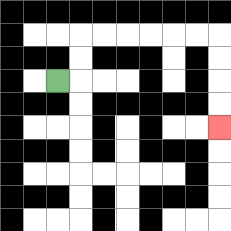{'start': '[2, 3]', 'end': '[9, 5]', 'path_directions': 'R,U,U,R,R,R,R,R,R,D,D,D,D', 'path_coordinates': '[[2, 3], [3, 3], [3, 2], [3, 1], [4, 1], [5, 1], [6, 1], [7, 1], [8, 1], [9, 1], [9, 2], [9, 3], [9, 4], [9, 5]]'}